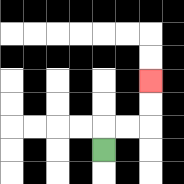{'start': '[4, 6]', 'end': '[6, 3]', 'path_directions': 'U,R,R,U,U', 'path_coordinates': '[[4, 6], [4, 5], [5, 5], [6, 5], [6, 4], [6, 3]]'}